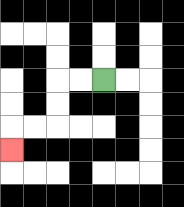{'start': '[4, 3]', 'end': '[0, 6]', 'path_directions': 'L,L,D,D,L,L,D', 'path_coordinates': '[[4, 3], [3, 3], [2, 3], [2, 4], [2, 5], [1, 5], [0, 5], [0, 6]]'}